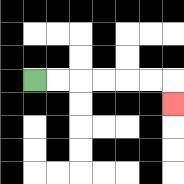{'start': '[1, 3]', 'end': '[7, 4]', 'path_directions': 'R,R,R,R,R,R,D', 'path_coordinates': '[[1, 3], [2, 3], [3, 3], [4, 3], [5, 3], [6, 3], [7, 3], [7, 4]]'}